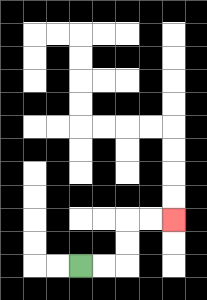{'start': '[3, 11]', 'end': '[7, 9]', 'path_directions': 'R,R,U,U,R,R', 'path_coordinates': '[[3, 11], [4, 11], [5, 11], [5, 10], [5, 9], [6, 9], [7, 9]]'}